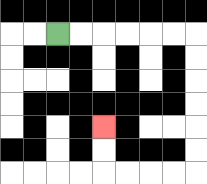{'start': '[2, 1]', 'end': '[4, 5]', 'path_directions': 'R,R,R,R,R,R,D,D,D,D,D,D,L,L,L,L,U,U', 'path_coordinates': '[[2, 1], [3, 1], [4, 1], [5, 1], [6, 1], [7, 1], [8, 1], [8, 2], [8, 3], [8, 4], [8, 5], [8, 6], [8, 7], [7, 7], [6, 7], [5, 7], [4, 7], [4, 6], [4, 5]]'}